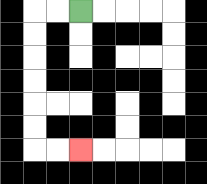{'start': '[3, 0]', 'end': '[3, 6]', 'path_directions': 'L,L,D,D,D,D,D,D,R,R', 'path_coordinates': '[[3, 0], [2, 0], [1, 0], [1, 1], [1, 2], [1, 3], [1, 4], [1, 5], [1, 6], [2, 6], [3, 6]]'}